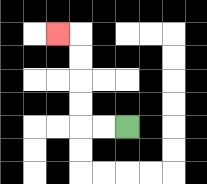{'start': '[5, 5]', 'end': '[2, 1]', 'path_directions': 'L,L,U,U,U,U,L', 'path_coordinates': '[[5, 5], [4, 5], [3, 5], [3, 4], [3, 3], [3, 2], [3, 1], [2, 1]]'}